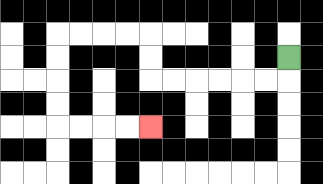{'start': '[12, 2]', 'end': '[6, 5]', 'path_directions': 'D,L,L,L,L,L,L,U,U,L,L,L,L,D,D,D,D,R,R,R,R', 'path_coordinates': '[[12, 2], [12, 3], [11, 3], [10, 3], [9, 3], [8, 3], [7, 3], [6, 3], [6, 2], [6, 1], [5, 1], [4, 1], [3, 1], [2, 1], [2, 2], [2, 3], [2, 4], [2, 5], [3, 5], [4, 5], [5, 5], [6, 5]]'}